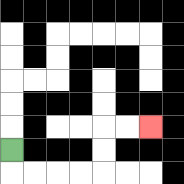{'start': '[0, 6]', 'end': '[6, 5]', 'path_directions': 'D,R,R,R,R,U,U,R,R', 'path_coordinates': '[[0, 6], [0, 7], [1, 7], [2, 7], [3, 7], [4, 7], [4, 6], [4, 5], [5, 5], [6, 5]]'}